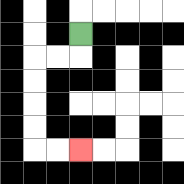{'start': '[3, 1]', 'end': '[3, 6]', 'path_directions': 'D,L,L,D,D,D,D,R,R', 'path_coordinates': '[[3, 1], [3, 2], [2, 2], [1, 2], [1, 3], [1, 4], [1, 5], [1, 6], [2, 6], [3, 6]]'}